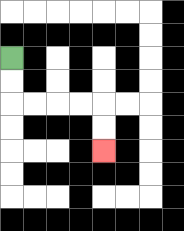{'start': '[0, 2]', 'end': '[4, 6]', 'path_directions': 'D,D,R,R,R,R,D,D', 'path_coordinates': '[[0, 2], [0, 3], [0, 4], [1, 4], [2, 4], [3, 4], [4, 4], [4, 5], [4, 6]]'}